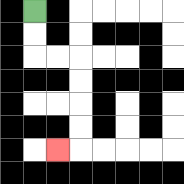{'start': '[1, 0]', 'end': '[2, 6]', 'path_directions': 'D,D,R,R,D,D,D,D,L', 'path_coordinates': '[[1, 0], [1, 1], [1, 2], [2, 2], [3, 2], [3, 3], [3, 4], [3, 5], [3, 6], [2, 6]]'}